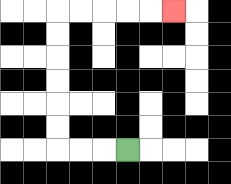{'start': '[5, 6]', 'end': '[7, 0]', 'path_directions': 'L,L,L,U,U,U,U,U,U,R,R,R,R,R', 'path_coordinates': '[[5, 6], [4, 6], [3, 6], [2, 6], [2, 5], [2, 4], [2, 3], [2, 2], [2, 1], [2, 0], [3, 0], [4, 0], [5, 0], [6, 0], [7, 0]]'}